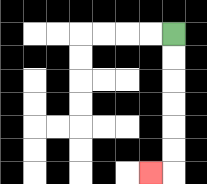{'start': '[7, 1]', 'end': '[6, 7]', 'path_directions': 'D,D,D,D,D,D,L', 'path_coordinates': '[[7, 1], [7, 2], [7, 3], [7, 4], [7, 5], [7, 6], [7, 7], [6, 7]]'}